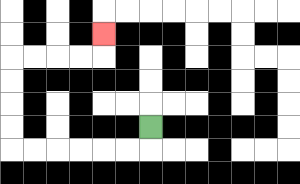{'start': '[6, 5]', 'end': '[4, 1]', 'path_directions': 'D,L,L,L,L,L,L,U,U,U,U,R,R,R,R,U', 'path_coordinates': '[[6, 5], [6, 6], [5, 6], [4, 6], [3, 6], [2, 6], [1, 6], [0, 6], [0, 5], [0, 4], [0, 3], [0, 2], [1, 2], [2, 2], [3, 2], [4, 2], [4, 1]]'}